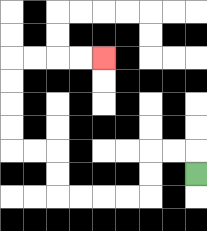{'start': '[8, 7]', 'end': '[4, 2]', 'path_directions': 'U,L,L,D,D,L,L,L,L,U,U,L,L,U,U,U,U,R,R,R,R', 'path_coordinates': '[[8, 7], [8, 6], [7, 6], [6, 6], [6, 7], [6, 8], [5, 8], [4, 8], [3, 8], [2, 8], [2, 7], [2, 6], [1, 6], [0, 6], [0, 5], [0, 4], [0, 3], [0, 2], [1, 2], [2, 2], [3, 2], [4, 2]]'}